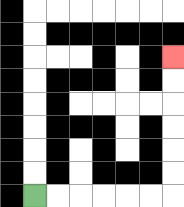{'start': '[1, 8]', 'end': '[7, 2]', 'path_directions': 'R,R,R,R,R,R,U,U,U,U,U,U', 'path_coordinates': '[[1, 8], [2, 8], [3, 8], [4, 8], [5, 8], [6, 8], [7, 8], [7, 7], [7, 6], [7, 5], [7, 4], [7, 3], [7, 2]]'}